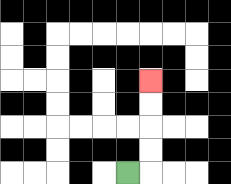{'start': '[5, 7]', 'end': '[6, 3]', 'path_directions': 'R,U,U,U,U', 'path_coordinates': '[[5, 7], [6, 7], [6, 6], [6, 5], [6, 4], [6, 3]]'}